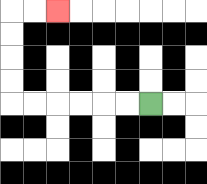{'start': '[6, 4]', 'end': '[2, 0]', 'path_directions': 'L,L,L,L,L,L,U,U,U,U,R,R', 'path_coordinates': '[[6, 4], [5, 4], [4, 4], [3, 4], [2, 4], [1, 4], [0, 4], [0, 3], [0, 2], [0, 1], [0, 0], [1, 0], [2, 0]]'}